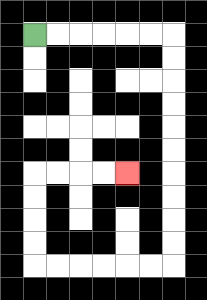{'start': '[1, 1]', 'end': '[5, 7]', 'path_directions': 'R,R,R,R,R,R,D,D,D,D,D,D,D,D,D,D,L,L,L,L,L,L,U,U,U,U,R,R,R,R', 'path_coordinates': '[[1, 1], [2, 1], [3, 1], [4, 1], [5, 1], [6, 1], [7, 1], [7, 2], [7, 3], [7, 4], [7, 5], [7, 6], [7, 7], [7, 8], [7, 9], [7, 10], [7, 11], [6, 11], [5, 11], [4, 11], [3, 11], [2, 11], [1, 11], [1, 10], [1, 9], [1, 8], [1, 7], [2, 7], [3, 7], [4, 7], [5, 7]]'}